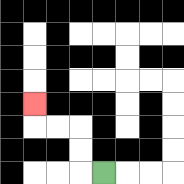{'start': '[4, 7]', 'end': '[1, 4]', 'path_directions': 'L,U,U,L,L,U', 'path_coordinates': '[[4, 7], [3, 7], [3, 6], [3, 5], [2, 5], [1, 5], [1, 4]]'}